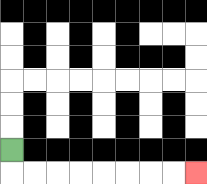{'start': '[0, 6]', 'end': '[8, 7]', 'path_directions': 'D,R,R,R,R,R,R,R,R', 'path_coordinates': '[[0, 6], [0, 7], [1, 7], [2, 7], [3, 7], [4, 7], [5, 7], [6, 7], [7, 7], [8, 7]]'}